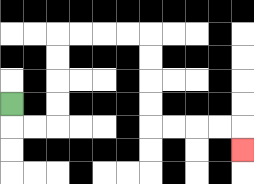{'start': '[0, 4]', 'end': '[10, 6]', 'path_directions': 'D,R,R,U,U,U,U,R,R,R,R,D,D,D,D,R,R,R,R,D', 'path_coordinates': '[[0, 4], [0, 5], [1, 5], [2, 5], [2, 4], [2, 3], [2, 2], [2, 1], [3, 1], [4, 1], [5, 1], [6, 1], [6, 2], [6, 3], [6, 4], [6, 5], [7, 5], [8, 5], [9, 5], [10, 5], [10, 6]]'}